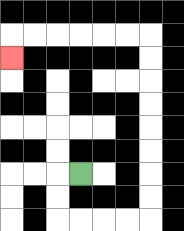{'start': '[3, 7]', 'end': '[0, 2]', 'path_directions': 'L,D,D,R,R,R,R,U,U,U,U,U,U,U,U,L,L,L,L,L,L,D', 'path_coordinates': '[[3, 7], [2, 7], [2, 8], [2, 9], [3, 9], [4, 9], [5, 9], [6, 9], [6, 8], [6, 7], [6, 6], [6, 5], [6, 4], [6, 3], [6, 2], [6, 1], [5, 1], [4, 1], [3, 1], [2, 1], [1, 1], [0, 1], [0, 2]]'}